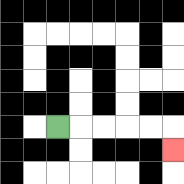{'start': '[2, 5]', 'end': '[7, 6]', 'path_directions': 'R,R,R,R,R,D', 'path_coordinates': '[[2, 5], [3, 5], [4, 5], [5, 5], [6, 5], [7, 5], [7, 6]]'}